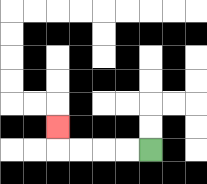{'start': '[6, 6]', 'end': '[2, 5]', 'path_directions': 'L,L,L,L,U', 'path_coordinates': '[[6, 6], [5, 6], [4, 6], [3, 6], [2, 6], [2, 5]]'}